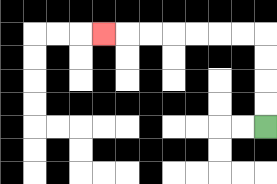{'start': '[11, 5]', 'end': '[4, 1]', 'path_directions': 'U,U,U,U,L,L,L,L,L,L,L', 'path_coordinates': '[[11, 5], [11, 4], [11, 3], [11, 2], [11, 1], [10, 1], [9, 1], [8, 1], [7, 1], [6, 1], [5, 1], [4, 1]]'}